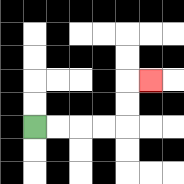{'start': '[1, 5]', 'end': '[6, 3]', 'path_directions': 'R,R,R,R,U,U,R', 'path_coordinates': '[[1, 5], [2, 5], [3, 5], [4, 5], [5, 5], [5, 4], [5, 3], [6, 3]]'}